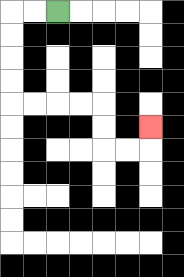{'start': '[2, 0]', 'end': '[6, 5]', 'path_directions': 'L,L,D,D,D,D,R,R,R,R,D,D,R,R,U', 'path_coordinates': '[[2, 0], [1, 0], [0, 0], [0, 1], [0, 2], [0, 3], [0, 4], [1, 4], [2, 4], [3, 4], [4, 4], [4, 5], [4, 6], [5, 6], [6, 6], [6, 5]]'}